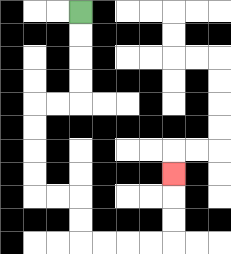{'start': '[3, 0]', 'end': '[7, 7]', 'path_directions': 'D,D,D,D,L,L,D,D,D,D,R,R,D,D,R,R,R,R,U,U,U', 'path_coordinates': '[[3, 0], [3, 1], [3, 2], [3, 3], [3, 4], [2, 4], [1, 4], [1, 5], [1, 6], [1, 7], [1, 8], [2, 8], [3, 8], [3, 9], [3, 10], [4, 10], [5, 10], [6, 10], [7, 10], [7, 9], [7, 8], [7, 7]]'}